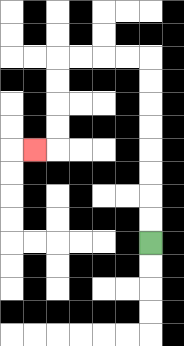{'start': '[6, 10]', 'end': '[1, 6]', 'path_directions': 'U,U,U,U,U,U,U,U,L,L,L,L,D,D,D,D,L', 'path_coordinates': '[[6, 10], [6, 9], [6, 8], [6, 7], [6, 6], [6, 5], [6, 4], [6, 3], [6, 2], [5, 2], [4, 2], [3, 2], [2, 2], [2, 3], [2, 4], [2, 5], [2, 6], [1, 6]]'}